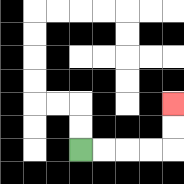{'start': '[3, 6]', 'end': '[7, 4]', 'path_directions': 'R,R,R,R,U,U', 'path_coordinates': '[[3, 6], [4, 6], [5, 6], [6, 6], [7, 6], [7, 5], [7, 4]]'}